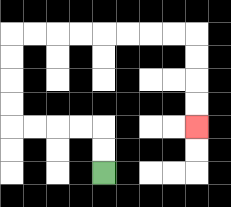{'start': '[4, 7]', 'end': '[8, 5]', 'path_directions': 'U,U,L,L,L,L,U,U,U,U,R,R,R,R,R,R,R,R,D,D,D,D', 'path_coordinates': '[[4, 7], [4, 6], [4, 5], [3, 5], [2, 5], [1, 5], [0, 5], [0, 4], [0, 3], [0, 2], [0, 1], [1, 1], [2, 1], [3, 1], [4, 1], [5, 1], [6, 1], [7, 1], [8, 1], [8, 2], [8, 3], [8, 4], [8, 5]]'}